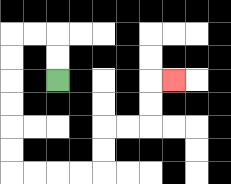{'start': '[2, 3]', 'end': '[7, 3]', 'path_directions': 'U,U,L,L,D,D,D,D,D,D,R,R,R,R,U,U,R,R,U,U,R', 'path_coordinates': '[[2, 3], [2, 2], [2, 1], [1, 1], [0, 1], [0, 2], [0, 3], [0, 4], [0, 5], [0, 6], [0, 7], [1, 7], [2, 7], [3, 7], [4, 7], [4, 6], [4, 5], [5, 5], [6, 5], [6, 4], [6, 3], [7, 3]]'}